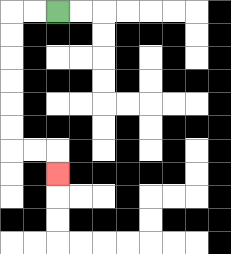{'start': '[2, 0]', 'end': '[2, 7]', 'path_directions': 'L,L,D,D,D,D,D,D,R,R,D', 'path_coordinates': '[[2, 0], [1, 0], [0, 0], [0, 1], [0, 2], [0, 3], [0, 4], [0, 5], [0, 6], [1, 6], [2, 6], [2, 7]]'}